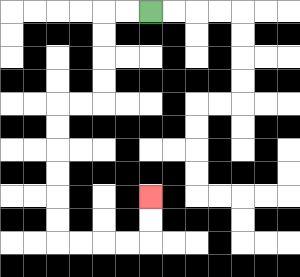{'start': '[6, 0]', 'end': '[6, 8]', 'path_directions': 'L,L,D,D,D,D,L,L,D,D,D,D,D,D,R,R,R,R,U,U', 'path_coordinates': '[[6, 0], [5, 0], [4, 0], [4, 1], [4, 2], [4, 3], [4, 4], [3, 4], [2, 4], [2, 5], [2, 6], [2, 7], [2, 8], [2, 9], [2, 10], [3, 10], [4, 10], [5, 10], [6, 10], [6, 9], [6, 8]]'}